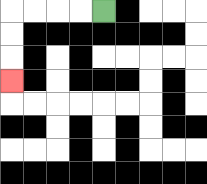{'start': '[4, 0]', 'end': '[0, 3]', 'path_directions': 'L,L,L,L,D,D,D', 'path_coordinates': '[[4, 0], [3, 0], [2, 0], [1, 0], [0, 0], [0, 1], [0, 2], [0, 3]]'}